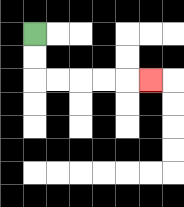{'start': '[1, 1]', 'end': '[6, 3]', 'path_directions': 'D,D,R,R,R,R,R', 'path_coordinates': '[[1, 1], [1, 2], [1, 3], [2, 3], [3, 3], [4, 3], [5, 3], [6, 3]]'}